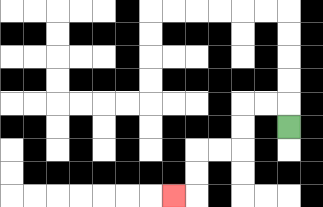{'start': '[12, 5]', 'end': '[7, 8]', 'path_directions': 'U,L,L,D,D,L,L,D,D,L', 'path_coordinates': '[[12, 5], [12, 4], [11, 4], [10, 4], [10, 5], [10, 6], [9, 6], [8, 6], [8, 7], [8, 8], [7, 8]]'}